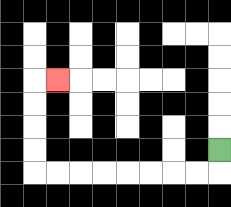{'start': '[9, 6]', 'end': '[2, 3]', 'path_directions': 'D,L,L,L,L,L,L,L,L,U,U,U,U,R', 'path_coordinates': '[[9, 6], [9, 7], [8, 7], [7, 7], [6, 7], [5, 7], [4, 7], [3, 7], [2, 7], [1, 7], [1, 6], [1, 5], [1, 4], [1, 3], [2, 3]]'}